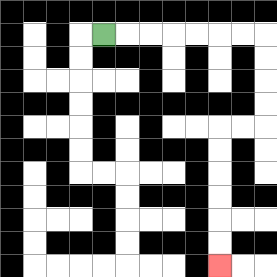{'start': '[4, 1]', 'end': '[9, 11]', 'path_directions': 'R,R,R,R,R,R,R,D,D,D,D,L,L,D,D,D,D,D,D', 'path_coordinates': '[[4, 1], [5, 1], [6, 1], [7, 1], [8, 1], [9, 1], [10, 1], [11, 1], [11, 2], [11, 3], [11, 4], [11, 5], [10, 5], [9, 5], [9, 6], [9, 7], [9, 8], [9, 9], [9, 10], [9, 11]]'}